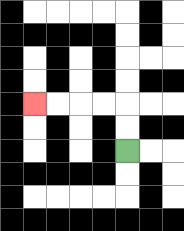{'start': '[5, 6]', 'end': '[1, 4]', 'path_directions': 'U,U,L,L,L,L', 'path_coordinates': '[[5, 6], [5, 5], [5, 4], [4, 4], [3, 4], [2, 4], [1, 4]]'}